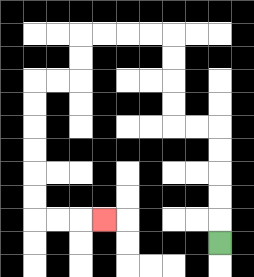{'start': '[9, 10]', 'end': '[4, 9]', 'path_directions': 'U,U,U,U,U,L,L,U,U,U,U,L,L,L,L,D,D,L,L,D,D,D,D,D,D,R,R,R', 'path_coordinates': '[[9, 10], [9, 9], [9, 8], [9, 7], [9, 6], [9, 5], [8, 5], [7, 5], [7, 4], [7, 3], [7, 2], [7, 1], [6, 1], [5, 1], [4, 1], [3, 1], [3, 2], [3, 3], [2, 3], [1, 3], [1, 4], [1, 5], [1, 6], [1, 7], [1, 8], [1, 9], [2, 9], [3, 9], [4, 9]]'}